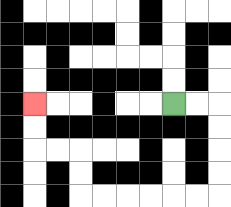{'start': '[7, 4]', 'end': '[1, 4]', 'path_directions': 'R,R,D,D,D,D,L,L,L,L,L,L,U,U,L,L,U,U', 'path_coordinates': '[[7, 4], [8, 4], [9, 4], [9, 5], [9, 6], [9, 7], [9, 8], [8, 8], [7, 8], [6, 8], [5, 8], [4, 8], [3, 8], [3, 7], [3, 6], [2, 6], [1, 6], [1, 5], [1, 4]]'}